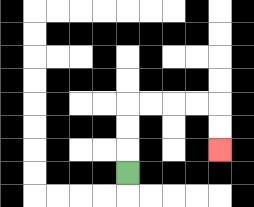{'start': '[5, 7]', 'end': '[9, 6]', 'path_directions': 'U,U,U,R,R,R,R,D,D', 'path_coordinates': '[[5, 7], [5, 6], [5, 5], [5, 4], [6, 4], [7, 4], [8, 4], [9, 4], [9, 5], [9, 6]]'}